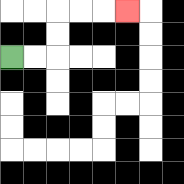{'start': '[0, 2]', 'end': '[5, 0]', 'path_directions': 'R,R,U,U,R,R,R', 'path_coordinates': '[[0, 2], [1, 2], [2, 2], [2, 1], [2, 0], [3, 0], [4, 0], [5, 0]]'}